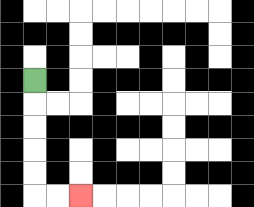{'start': '[1, 3]', 'end': '[3, 8]', 'path_directions': 'D,D,D,D,D,R,R', 'path_coordinates': '[[1, 3], [1, 4], [1, 5], [1, 6], [1, 7], [1, 8], [2, 8], [3, 8]]'}